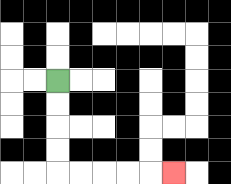{'start': '[2, 3]', 'end': '[7, 7]', 'path_directions': 'D,D,D,D,R,R,R,R,R', 'path_coordinates': '[[2, 3], [2, 4], [2, 5], [2, 6], [2, 7], [3, 7], [4, 7], [5, 7], [6, 7], [7, 7]]'}